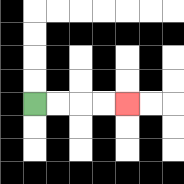{'start': '[1, 4]', 'end': '[5, 4]', 'path_directions': 'R,R,R,R', 'path_coordinates': '[[1, 4], [2, 4], [3, 4], [4, 4], [5, 4]]'}